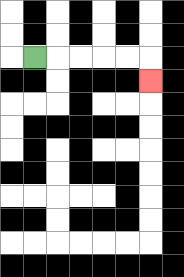{'start': '[1, 2]', 'end': '[6, 3]', 'path_directions': 'R,R,R,R,R,D', 'path_coordinates': '[[1, 2], [2, 2], [3, 2], [4, 2], [5, 2], [6, 2], [6, 3]]'}